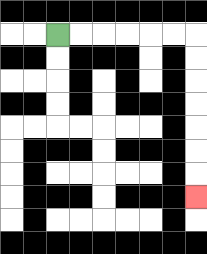{'start': '[2, 1]', 'end': '[8, 8]', 'path_directions': 'R,R,R,R,R,R,D,D,D,D,D,D,D', 'path_coordinates': '[[2, 1], [3, 1], [4, 1], [5, 1], [6, 1], [7, 1], [8, 1], [8, 2], [8, 3], [8, 4], [8, 5], [8, 6], [8, 7], [8, 8]]'}